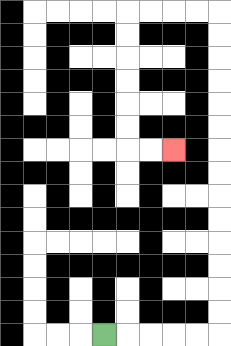{'start': '[4, 14]', 'end': '[7, 6]', 'path_directions': 'R,R,R,R,R,U,U,U,U,U,U,U,U,U,U,U,U,U,U,L,L,L,L,D,D,D,D,D,D,R,R', 'path_coordinates': '[[4, 14], [5, 14], [6, 14], [7, 14], [8, 14], [9, 14], [9, 13], [9, 12], [9, 11], [9, 10], [9, 9], [9, 8], [9, 7], [9, 6], [9, 5], [9, 4], [9, 3], [9, 2], [9, 1], [9, 0], [8, 0], [7, 0], [6, 0], [5, 0], [5, 1], [5, 2], [5, 3], [5, 4], [5, 5], [5, 6], [6, 6], [7, 6]]'}